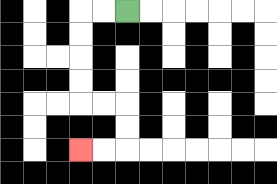{'start': '[5, 0]', 'end': '[3, 6]', 'path_directions': 'L,L,D,D,D,D,R,R,D,D,L,L', 'path_coordinates': '[[5, 0], [4, 0], [3, 0], [3, 1], [3, 2], [3, 3], [3, 4], [4, 4], [5, 4], [5, 5], [5, 6], [4, 6], [3, 6]]'}